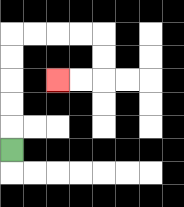{'start': '[0, 6]', 'end': '[2, 3]', 'path_directions': 'U,U,U,U,U,R,R,R,R,D,D,L,L', 'path_coordinates': '[[0, 6], [0, 5], [0, 4], [0, 3], [0, 2], [0, 1], [1, 1], [2, 1], [3, 1], [4, 1], [4, 2], [4, 3], [3, 3], [2, 3]]'}